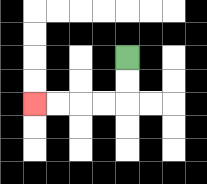{'start': '[5, 2]', 'end': '[1, 4]', 'path_directions': 'D,D,L,L,L,L', 'path_coordinates': '[[5, 2], [5, 3], [5, 4], [4, 4], [3, 4], [2, 4], [1, 4]]'}